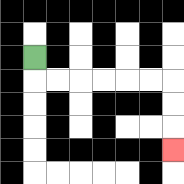{'start': '[1, 2]', 'end': '[7, 6]', 'path_directions': 'D,R,R,R,R,R,R,D,D,D', 'path_coordinates': '[[1, 2], [1, 3], [2, 3], [3, 3], [4, 3], [5, 3], [6, 3], [7, 3], [7, 4], [7, 5], [7, 6]]'}